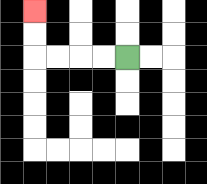{'start': '[5, 2]', 'end': '[1, 0]', 'path_directions': 'L,L,L,L,U,U', 'path_coordinates': '[[5, 2], [4, 2], [3, 2], [2, 2], [1, 2], [1, 1], [1, 0]]'}